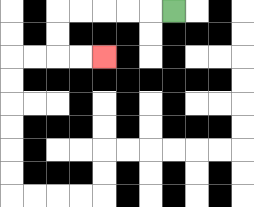{'start': '[7, 0]', 'end': '[4, 2]', 'path_directions': 'L,L,L,L,L,D,D,R,R', 'path_coordinates': '[[7, 0], [6, 0], [5, 0], [4, 0], [3, 0], [2, 0], [2, 1], [2, 2], [3, 2], [4, 2]]'}